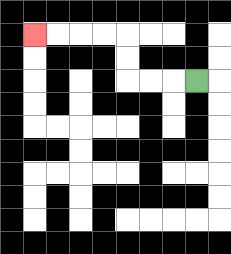{'start': '[8, 3]', 'end': '[1, 1]', 'path_directions': 'L,L,L,U,U,L,L,L,L', 'path_coordinates': '[[8, 3], [7, 3], [6, 3], [5, 3], [5, 2], [5, 1], [4, 1], [3, 1], [2, 1], [1, 1]]'}